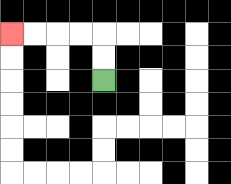{'start': '[4, 3]', 'end': '[0, 1]', 'path_directions': 'U,U,L,L,L,L', 'path_coordinates': '[[4, 3], [4, 2], [4, 1], [3, 1], [2, 1], [1, 1], [0, 1]]'}